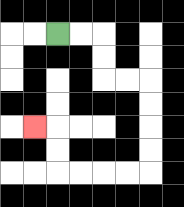{'start': '[2, 1]', 'end': '[1, 5]', 'path_directions': 'R,R,D,D,R,R,D,D,D,D,L,L,L,L,U,U,L', 'path_coordinates': '[[2, 1], [3, 1], [4, 1], [4, 2], [4, 3], [5, 3], [6, 3], [6, 4], [6, 5], [6, 6], [6, 7], [5, 7], [4, 7], [3, 7], [2, 7], [2, 6], [2, 5], [1, 5]]'}